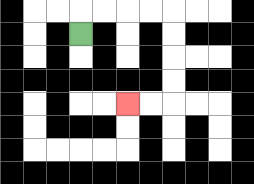{'start': '[3, 1]', 'end': '[5, 4]', 'path_directions': 'U,R,R,R,R,D,D,D,D,L,L', 'path_coordinates': '[[3, 1], [3, 0], [4, 0], [5, 0], [6, 0], [7, 0], [7, 1], [7, 2], [7, 3], [7, 4], [6, 4], [5, 4]]'}